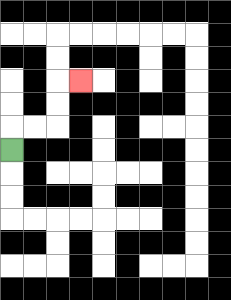{'start': '[0, 6]', 'end': '[3, 3]', 'path_directions': 'U,R,R,U,U,R', 'path_coordinates': '[[0, 6], [0, 5], [1, 5], [2, 5], [2, 4], [2, 3], [3, 3]]'}